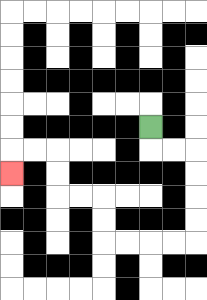{'start': '[6, 5]', 'end': '[0, 7]', 'path_directions': 'D,R,R,D,D,D,D,L,L,L,L,U,U,L,L,U,U,L,L,D', 'path_coordinates': '[[6, 5], [6, 6], [7, 6], [8, 6], [8, 7], [8, 8], [8, 9], [8, 10], [7, 10], [6, 10], [5, 10], [4, 10], [4, 9], [4, 8], [3, 8], [2, 8], [2, 7], [2, 6], [1, 6], [0, 6], [0, 7]]'}